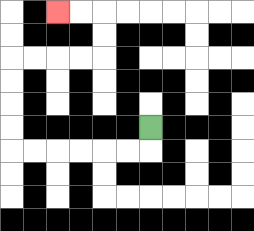{'start': '[6, 5]', 'end': '[2, 0]', 'path_directions': 'D,L,L,L,L,L,L,U,U,U,U,R,R,R,R,U,U,L,L', 'path_coordinates': '[[6, 5], [6, 6], [5, 6], [4, 6], [3, 6], [2, 6], [1, 6], [0, 6], [0, 5], [0, 4], [0, 3], [0, 2], [1, 2], [2, 2], [3, 2], [4, 2], [4, 1], [4, 0], [3, 0], [2, 0]]'}